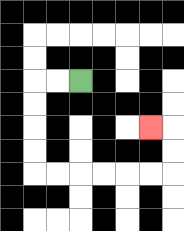{'start': '[3, 3]', 'end': '[6, 5]', 'path_directions': 'L,L,D,D,D,D,R,R,R,R,R,R,U,U,L', 'path_coordinates': '[[3, 3], [2, 3], [1, 3], [1, 4], [1, 5], [1, 6], [1, 7], [2, 7], [3, 7], [4, 7], [5, 7], [6, 7], [7, 7], [7, 6], [7, 5], [6, 5]]'}